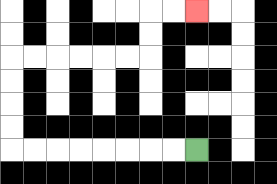{'start': '[8, 6]', 'end': '[8, 0]', 'path_directions': 'L,L,L,L,L,L,L,L,U,U,U,U,R,R,R,R,R,R,U,U,R,R', 'path_coordinates': '[[8, 6], [7, 6], [6, 6], [5, 6], [4, 6], [3, 6], [2, 6], [1, 6], [0, 6], [0, 5], [0, 4], [0, 3], [0, 2], [1, 2], [2, 2], [3, 2], [4, 2], [5, 2], [6, 2], [6, 1], [6, 0], [7, 0], [8, 0]]'}